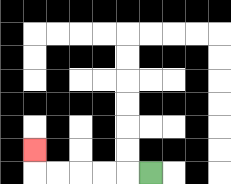{'start': '[6, 7]', 'end': '[1, 6]', 'path_directions': 'L,L,L,L,L,U', 'path_coordinates': '[[6, 7], [5, 7], [4, 7], [3, 7], [2, 7], [1, 7], [1, 6]]'}